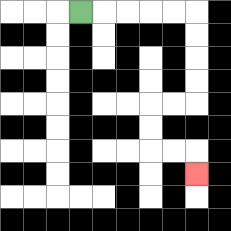{'start': '[3, 0]', 'end': '[8, 7]', 'path_directions': 'R,R,R,R,R,D,D,D,D,L,L,D,D,R,R,D', 'path_coordinates': '[[3, 0], [4, 0], [5, 0], [6, 0], [7, 0], [8, 0], [8, 1], [8, 2], [8, 3], [8, 4], [7, 4], [6, 4], [6, 5], [6, 6], [7, 6], [8, 6], [8, 7]]'}